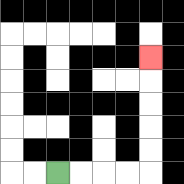{'start': '[2, 7]', 'end': '[6, 2]', 'path_directions': 'R,R,R,R,U,U,U,U,U', 'path_coordinates': '[[2, 7], [3, 7], [4, 7], [5, 7], [6, 7], [6, 6], [6, 5], [6, 4], [6, 3], [6, 2]]'}